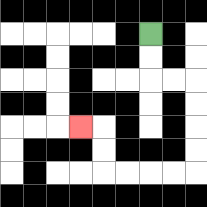{'start': '[6, 1]', 'end': '[3, 5]', 'path_directions': 'D,D,R,R,D,D,D,D,L,L,L,L,U,U,L', 'path_coordinates': '[[6, 1], [6, 2], [6, 3], [7, 3], [8, 3], [8, 4], [8, 5], [8, 6], [8, 7], [7, 7], [6, 7], [5, 7], [4, 7], [4, 6], [4, 5], [3, 5]]'}